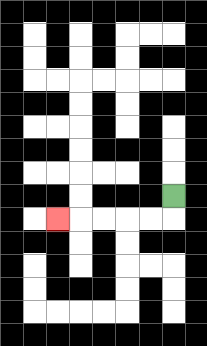{'start': '[7, 8]', 'end': '[2, 9]', 'path_directions': 'D,L,L,L,L,L', 'path_coordinates': '[[7, 8], [7, 9], [6, 9], [5, 9], [4, 9], [3, 9], [2, 9]]'}